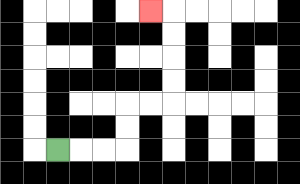{'start': '[2, 6]', 'end': '[6, 0]', 'path_directions': 'R,R,R,U,U,R,R,U,U,U,U,L', 'path_coordinates': '[[2, 6], [3, 6], [4, 6], [5, 6], [5, 5], [5, 4], [6, 4], [7, 4], [7, 3], [7, 2], [7, 1], [7, 0], [6, 0]]'}